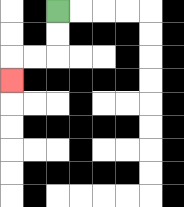{'start': '[2, 0]', 'end': '[0, 3]', 'path_directions': 'D,D,L,L,D', 'path_coordinates': '[[2, 0], [2, 1], [2, 2], [1, 2], [0, 2], [0, 3]]'}